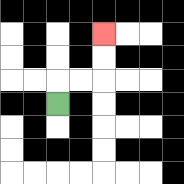{'start': '[2, 4]', 'end': '[4, 1]', 'path_directions': 'U,R,R,U,U', 'path_coordinates': '[[2, 4], [2, 3], [3, 3], [4, 3], [4, 2], [4, 1]]'}